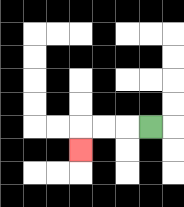{'start': '[6, 5]', 'end': '[3, 6]', 'path_directions': 'L,L,L,D', 'path_coordinates': '[[6, 5], [5, 5], [4, 5], [3, 5], [3, 6]]'}